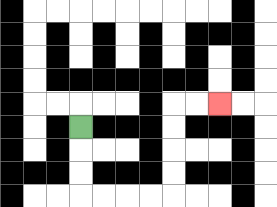{'start': '[3, 5]', 'end': '[9, 4]', 'path_directions': 'D,D,D,R,R,R,R,U,U,U,U,R,R', 'path_coordinates': '[[3, 5], [3, 6], [3, 7], [3, 8], [4, 8], [5, 8], [6, 8], [7, 8], [7, 7], [7, 6], [7, 5], [7, 4], [8, 4], [9, 4]]'}